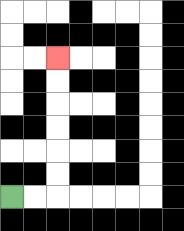{'start': '[0, 8]', 'end': '[2, 2]', 'path_directions': 'R,R,U,U,U,U,U,U', 'path_coordinates': '[[0, 8], [1, 8], [2, 8], [2, 7], [2, 6], [2, 5], [2, 4], [2, 3], [2, 2]]'}